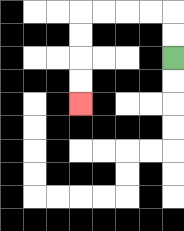{'start': '[7, 2]', 'end': '[3, 4]', 'path_directions': 'U,U,L,L,L,L,D,D,D,D', 'path_coordinates': '[[7, 2], [7, 1], [7, 0], [6, 0], [5, 0], [4, 0], [3, 0], [3, 1], [3, 2], [3, 3], [3, 4]]'}